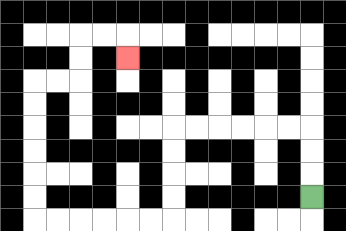{'start': '[13, 8]', 'end': '[5, 2]', 'path_directions': 'U,U,U,L,L,L,L,L,L,D,D,D,D,L,L,L,L,L,L,U,U,U,U,U,U,R,R,U,U,R,R,D', 'path_coordinates': '[[13, 8], [13, 7], [13, 6], [13, 5], [12, 5], [11, 5], [10, 5], [9, 5], [8, 5], [7, 5], [7, 6], [7, 7], [7, 8], [7, 9], [6, 9], [5, 9], [4, 9], [3, 9], [2, 9], [1, 9], [1, 8], [1, 7], [1, 6], [1, 5], [1, 4], [1, 3], [2, 3], [3, 3], [3, 2], [3, 1], [4, 1], [5, 1], [5, 2]]'}